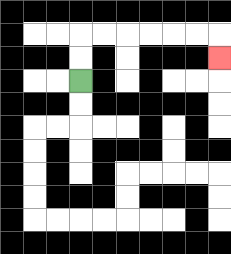{'start': '[3, 3]', 'end': '[9, 2]', 'path_directions': 'U,U,R,R,R,R,R,R,D', 'path_coordinates': '[[3, 3], [3, 2], [3, 1], [4, 1], [5, 1], [6, 1], [7, 1], [8, 1], [9, 1], [9, 2]]'}